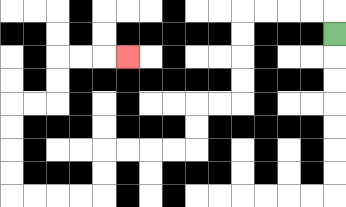{'start': '[14, 1]', 'end': '[5, 2]', 'path_directions': 'U,L,L,L,L,D,D,D,D,L,L,D,D,L,L,L,L,D,D,L,L,L,L,U,U,U,U,R,R,U,U,R,R,R', 'path_coordinates': '[[14, 1], [14, 0], [13, 0], [12, 0], [11, 0], [10, 0], [10, 1], [10, 2], [10, 3], [10, 4], [9, 4], [8, 4], [8, 5], [8, 6], [7, 6], [6, 6], [5, 6], [4, 6], [4, 7], [4, 8], [3, 8], [2, 8], [1, 8], [0, 8], [0, 7], [0, 6], [0, 5], [0, 4], [1, 4], [2, 4], [2, 3], [2, 2], [3, 2], [4, 2], [5, 2]]'}